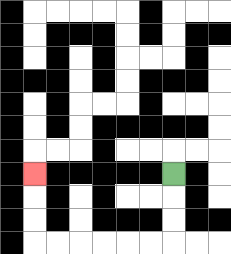{'start': '[7, 7]', 'end': '[1, 7]', 'path_directions': 'D,D,D,L,L,L,L,L,L,U,U,U', 'path_coordinates': '[[7, 7], [7, 8], [7, 9], [7, 10], [6, 10], [5, 10], [4, 10], [3, 10], [2, 10], [1, 10], [1, 9], [1, 8], [1, 7]]'}